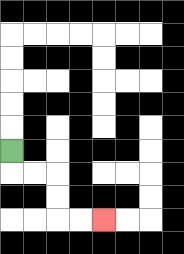{'start': '[0, 6]', 'end': '[4, 9]', 'path_directions': 'D,R,R,D,D,R,R', 'path_coordinates': '[[0, 6], [0, 7], [1, 7], [2, 7], [2, 8], [2, 9], [3, 9], [4, 9]]'}